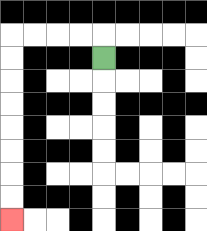{'start': '[4, 2]', 'end': '[0, 9]', 'path_directions': 'U,L,L,L,L,D,D,D,D,D,D,D,D', 'path_coordinates': '[[4, 2], [4, 1], [3, 1], [2, 1], [1, 1], [0, 1], [0, 2], [0, 3], [0, 4], [0, 5], [0, 6], [0, 7], [0, 8], [0, 9]]'}